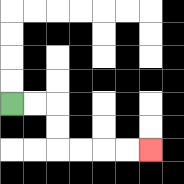{'start': '[0, 4]', 'end': '[6, 6]', 'path_directions': 'R,R,D,D,R,R,R,R', 'path_coordinates': '[[0, 4], [1, 4], [2, 4], [2, 5], [2, 6], [3, 6], [4, 6], [5, 6], [6, 6]]'}